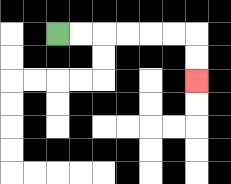{'start': '[2, 1]', 'end': '[8, 3]', 'path_directions': 'R,R,R,R,R,R,D,D', 'path_coordinates': '[[2, 1], [3, 1], [4, 1], [5, 1], [6, 1], [7, 1], [8, 1], [8, 2], [8, 3]]'}